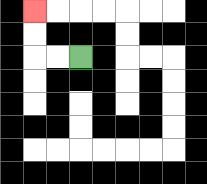{'start': '[3, 2]', 'end': '[1, 0]', 'path_directions': 'L,L,U,U', 'path_coordinates': '[[3, 2], [2, 2], [1, 2], [1, 1], [1, 0]]'}